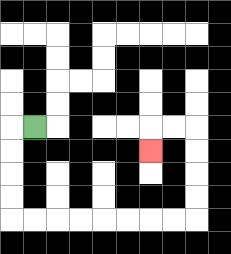{'start': '[1, 5]', 'end': '[6, 6]', 'path_directions': 'L,D,D,D,D,R,R,R,R,R,R,R,R,U,U,U,U,L,L,D', 'path_coordinates': '[[1, 5], [0, 5], [0, 6], [0, 7], [0, 8], [0, 9], [1, 9], [2, 9], [3, 9], [4, 9], [5, 9], [6, 9], [7, 9], [8, 9], [8, 8], [8, 7], [8, 6], [8, 5], [7, 5], [6, 5], [6, 6]]'}